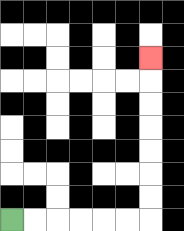{'start': '[0, 9]', 'end': '[6, 2]', 'path_directions': 'R,R,R,R,R,R,U,U,U,U,U,U,U', 'path_coordinates': '[[0, 9], [1, 9], [2, 9], [3, 9], [4, 9], [5, 9], [6, 9], [6, 8], [6, 7], [6, 6], [6, 5], [6, 4], [6, 3], [6, 2]]'}